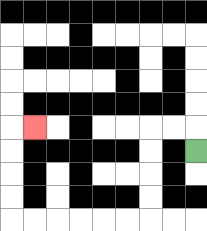{'start': '[8, 6]', 'end': '[1, 5]', 'path_directions': 'U,L,L,D,D,D,D,L,L,L,L,L,L,U,U,U,U,R', 'path_coordinates': '[[8, 6], [8, 5], [7, 5], [6, 5], [6, 6], [6, 7], [6, 8], [6, 9], [5, 9], [4, 9], [3, 9], [2, 9], [1, 9], [0, 9], [0, 8], [0, 7], [0, 6], [0, 5], [1, 5]]'}